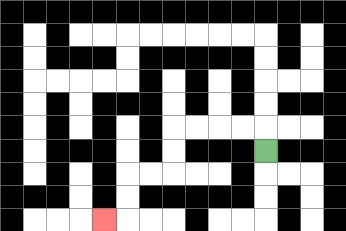{'start': '[11, 6]', 'end': '[4, 9]', 'path_directions': 'U,L,L,L,L,D,D,L,L,D,D,L', 'path_coordinates': '[[11, 6], [11, 5], [10, 5], [9, 5], [8, 5], [7, 5], [7, 6], [7, 7], [6, 7], [5, 7], [5, 8], [5, 9], [4, 9]]'}